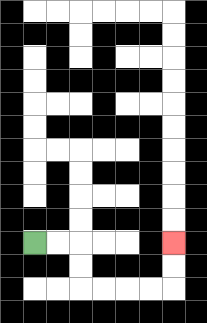{'start': '[1, 10]', 'end': '[7, 10]', 'path_directions': 'R,R,D,D,R,R,R,R,U,U', 'path_coordinates': '[[1, 10], [2, 10], [3, 10], [3, 11], [3, 12], [4, 12], [5, 12], [6, 12], [7, 12], [7, 11], [7, 10]]'}